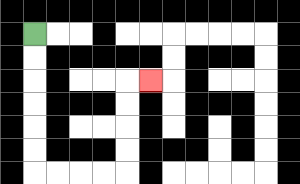{'start': '[1, 1]', 'end': '[6, 3]', 'path_directions': 'D,D,D,D,D,D,R,R,R,R,U,U,U,U,R', 'path_coordinates': '[[1, 1], [1, 2], [1, 3], [1, 4], [1, 5], [1, 6], [1, 7], [2, 7], [3, 7], [4, 7], [5, 7], [5, 6], [5, 5], [5, 4], [5, 3], [6, 3]]'}